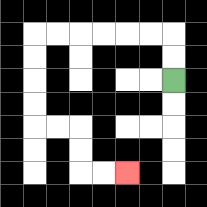{'start': '[7, 3]', 'end': '[5, 7]', 'path_directions': 'U,U,L,L,L,L,L,L,D,D,D,D,R,R,D,D,R,R', 'path_coordinates': '[[7, 3], [7, 2], [7, 1], [6, 1], [5, 1], [4, 1], [3, 1], [2, 1], [1, 1], [1, 2], [1, 3], [1, 4], [1, 5], [2, 5], [3, 5], [3, 6], [3, 7], [4, 7], [5, 7]]'}